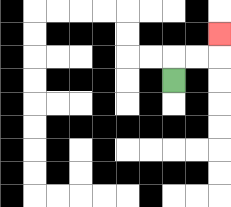{'start': '[7, 3]', 'end': '[9, 1]', 'path_directions': 'U,R,R,U', 'path_coordinates': '[[7, 3], [7, 2], [8, 2], [9, 2], [9, 1]]'}